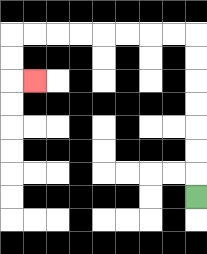{'start': '[8, 8]', 'end': '[1, 3]', 'path_directions': 'U,U,U,U,U,U,U,L,L,L,L,L,L,L,L,D,D,R', 'path_coordinates': '[[8, 8], [8, 7], [8, 6], [8, 5], [8, 4], [8, 3], [8, 2], [8, 1], [7, 1], [6, 1], [5, 1], [4, 1], [3, 1], [2, 1], [1, 1], [0, 1], [0, 2], [0, 3], [1, 3]]'}